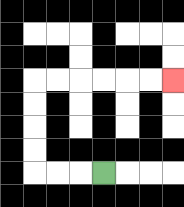{'start': '[4, 7]', 'end': '[7, 3]', 'path_directions': 'L,L,L,U,U,U,U,R,R,R,R,R,R', 'path_coordinates': '[[4, 7], [3, 7], [2, 7], [1, 7], [1, 6], [1, 5], [1, 4], [1, 3], [2, 3], [3, 3], [4, 3], [5, 3], [6, 3], [7, 3]]'}